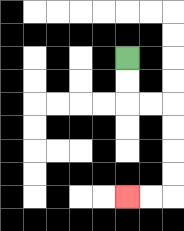{'start': '[5, 2]', 'end': '[5, 8]', 'path_directions': 'D,D,R,R,D,D,D,D,L,L', 'path_coordinates': '[[5, 2], [5, 3], [5, 4], [6, 4], [7, 4], [7, 5], [7, 6], [7, 7], [7, 8], [6, 8], [5, 8]]'}